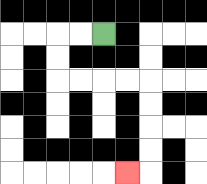{'start': '[4, 1]', 'end': '[5, 7]', 'path_directions': 'L,L,D,D,R,R,R,R,D,D,D,D,L', 'path_coordinates': '[[4, 1], [3, 1], [2, 1], [2, 2], [2, 3], [3, 3], [4, 3], [5, 3], [6, 3], [6, 4], [6, 5], [6, 6], [6, 7], [5, 7]]'}